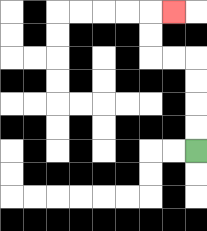{'start': '[8, 6]', 'end': '[7, 0]', 'path_directions': 'U,U,U,U,L,L,U,U,R', 'path_coordinates': '[[8, 6], [8, 5], [8, 4], [8, 3], [8, 2], [7, 2], [6, 2], [6, 1], [6, 0], [7, 0]]'}